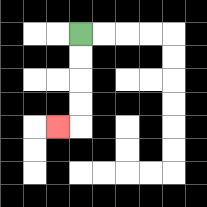{'start': '[3, 1]', 'end': '[2, 5]', 'path_directions': 'D,D,D,D,L', 'path_coordinates': '[[3, 1], [3, 2], [3, 3], [3, 4], [3, 5], [2, 5]]'}